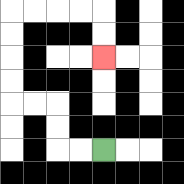{'start': '[4, 6]', 'end': '[4, 2]', 'path_directions': 'L,L,U,U,L,L,U,U,U,U,R,R,R,R,D,D', 'path_coordinates': '[[4, 6], [3, 6], [2, 6], [2, 5], [2, 4], [1, 4], [0, 4], [0, 3], [0, 2], [0, 1], [0, 0], [1, 0], [2, 0], [3, 0], [4, 0], [4, 1], [4, 2]]'}